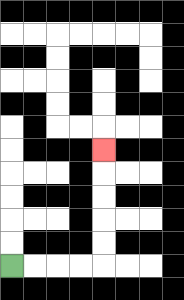{'start': '[0, 11]', 'end': '[4, 6]', 'path_directions': 'R,R,R,R,U,U,U,U,U', 'path_coordinates': '[[0, 11], [1, 11], [2, 11], [3, 11], [4, 11], [4, 10], [4, 9], [4, 8], [4, 7], [4, 6]]'}